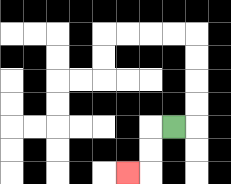{'start': '[7, 5]', 'end': '[5, 7]', 'path_directions': 'L,D,D,L', 'path_coordinates': '[[7, 5], [6, 5], [6, 6], [6, 7], [5, 7]]'}